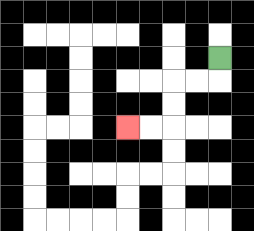{'start': '[9, 2]', 'end': '[5, 5]', 'path_directions': 'D,L,L,D,D,L,L', 'path_coordinates': '[[9, 2], [9, 3], [8, 3], [7, 3], [7, 4], [7, 5], [6, 5], [5, 5]]'}